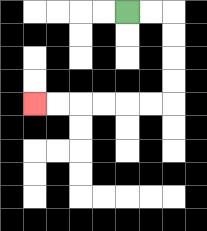{'start': '[5, 0]', 'end': '[1, 4]', 'path_directions': 'R,R,D,D,D,D,L,L,L,L,L,L', 'path_coordinates': '[[5, 0], [6, 0], [7, 0], [7, 1], [7, 2], [7, 3], [7, 4], [6, 4], [5, 4], [4, 4], [3, 4], [2, 4], [1, 4]]'}